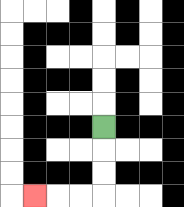{'start': '[4, 5]', 'end': '[1, 8]', 'path_directions': 'D,D,D,L,L,L', 'path_coordinates': '[[4, 5], [4, 6], [4, 7], [4, 8], [3, 8], [2, 8], [1, 8]]'}